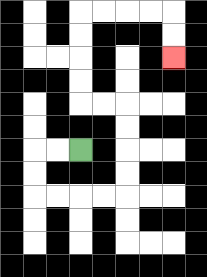{'start': '[3, 6]', 'end': '[7, 2]', 'path_directions': 'L,L,D,D,R,R,R,R,U,U,U,U,L,L,U,U,U,U,R,R,R,R,D,D', 'path_coordinates': '[[3, 6], [2, 6], [1, 6], [1, 7], [1, 8], [2, 8], [3, 8], [4, 8], [5, 8], [5, 7], [5, 6], [5, 5], [5, 4], [4, 4], [3, 4], [3, 3], [3, 2], [3, 1], [3, 0], [4, 0], [5, 0], [6, 0], [7, 0], [7, 1], [7, 2]]'}